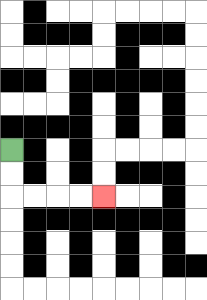{'start': '[0, 6]', 'end': '[4, 8]', 'path_directions': 'D,D,R,R,R,R', 'path_coordinates': '[[0, 6], [0, 7], [0, 8], [1, 8], [2, 8], [3, 8], [4, 8]]'}